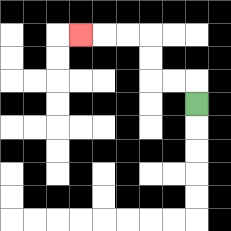{'start': '[8, 4]', 'end': '[3, 1]', 'path_directions': 'U,L,L,U,U,L,L,L', 'path_coordinates': '[[8, 4], [8, 3], [7, 3], [6, 3], [6, 2], [6, 1], [5, 1], [4, 1], [3, 1]]'}